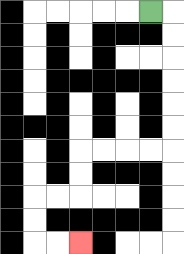{'start': '[6, 0]', 'end': '[3, 10]', 'path_directions': 'R,D,D,D,D,D,D,L,L,L,L,D,D,L,L,D,D,R,R', 'path_coordinates': '[[6, 0], [7, 0], [7, 1], [7, 2], [7, 3], [7, 4], [7, 5], [7, 6], [6, 6], [5, 6], [4, 6], [3, 6], [3, 7], [3, 8], [2, 8], [1, 8], [1, 9], [1, 10], [2, 10], [3, 10]]'}